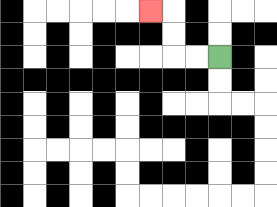{'start': '[9, 2]', 'end': '[6, 0]', 'path_directions': 'L,L,U,U,L', 'path_coordinates': '[[9, 2], [8, 2], [7, 2], [7, 1], [7, 0], [6, 0]]'}